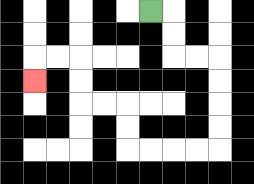{'start': '[6, 0]', 'end': '[1, 3]', 'path_directions': 'R,D,D,R,R,D,D,D,D,L,L,L,L,U,U,L,L,U,U,L,L,D', 'path_coordinates': '[[6, 0], [7, 0], [7, 1], [7, 2], [8, 2], [9, 2], [9, 3], [9, 4], [9, 5], [9, 6], [8, 6], [7, 6], [6, 6], [5, 6], [5, 5], [5, 4], [4, 4], [3, 4], [3, 3], [3, 2], [2, 2], [1, 2], [1, 3]]'}